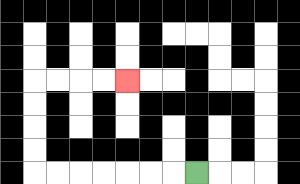{'start': '[8, 7]', 'end': '[5, 3]', 'path_directions': 'L,L,L,L,L,L,L,U,U,U,U,R,R,R,R', 'path_coordinates': '[[8, 7], [7, 7], [6, 7], [5, 7], [4, 7], [3, 7], [2, 7], [1, 7], [1, 6], [1, 5], [1, 4], [1, 3], [2, 3], [3, 3], [4, 3], [5, 3]]'}